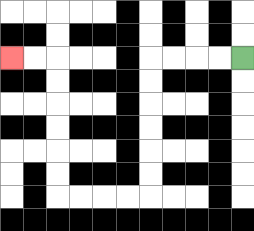{'start': '[10, 2]', 'end': '[0, 2]', 'path_directions': 'L,L,L,L,D,D,D,D,D,D,L,L,L,L,U,U,U,U,U,U,L,L', 'path_coordinates': '[[10, 2], [9, 2], [8, 2], [7, 2], [6, 2], [6, 3], [6, 4], [6, 5], [6, 6], [6, 7], [6, 8], [5, 8], [4, 8], [3, 8], [2, 8], [2, 7], [2, 6], [2, 5], [2, 4], [2, 3], [2, 2], [1, 2], [0, 2]]'}